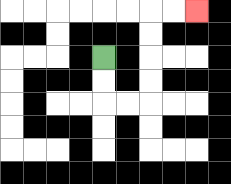{'start': '[4, 2]', 'end': '[8, 0]', 'path_directions': 'D,D,R,R,U,U,U,U,R,R', 'path_coordinates': '[[4, 2], [4, 3], [4, 4], [5, 4], [6, 4], [6, 3], [6, 2], [6, 1], [6, 0], [7, 0], [8, 0]]'}